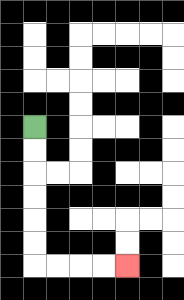{'start': '[1, 5]', 'end': '[5, 11]', 'path_directions': 'D,D,D,D,D,D,R,R,R,R', 'path_coordinates': '[[1, 5], [1, 6], [1, 7], [1, 8], [1, 9], [1, 10], [1, 11], [2, 11], [3, 11], [4, 11], [5, 11]]'}